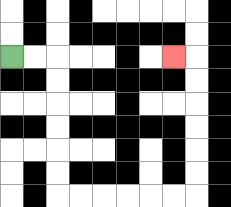{'start': '[0, 2]', 'end': '[7, 2]', 'path_directions': 'R,R,D,D,D,D,D,D,R,R,R,R,R,R,U,U,U,U,U,U,L', 'path_coordinates': '[[0, 2], [1, 2], [2, 2], [2, 3], [2, 4], [2, 5], [2, 6], [2, 7], [2, 8], [3, 8], [4, 8], [5, 8], [6, 8], [7, 8], [8, 8], [8, 7], [8, 6], [8, 5], [8, 4], [8, 3], [8, 2], [7, 2]]'}